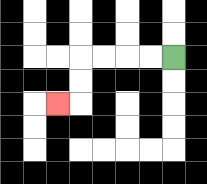{'start': '[7, 2]', 'end': '[2, 4]', 'path_directions': 'L,L,L,L,D,D,L', 'path_coordinates': '[[7, 2], [6, 2], [5, 2], [4, 2], [3, 2], [3, 3], [3, 4], [2, 4]]'}